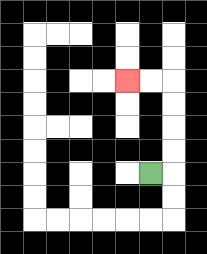{'start': '[6, 7]', 'end': '[5, 3]', 'path_directions': 'R,U,U,U,U,L,L', 'path_coordinates': '[[6, 7], [7, 7], [7, 6], [7, 5], [7, 4], [7, 3], [6, 3], [5, 3]]'}